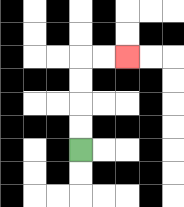{'start': '[3, 6]', 'end': '[5, 2]', 'path_directions': 'U,U,U,U,R,R', 'path_coordinates': '[[3, 6], [3, 5], [3, 4], [3, 3], [3, 2], [4, 2], [5, 2]]'}